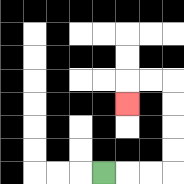{'start': '[4, 7]', 'end': '[5, 4]', 'path_directions': 'R,R,R,U,U,U,U,L,L,D', 'path_coordinates': '[[4, 7], [5, 7], [6, 7], [7, 7], [7, 6], [7, 5], [7, 4], [7, 3], [6, 3], [5, 3], [5, 4]]'}